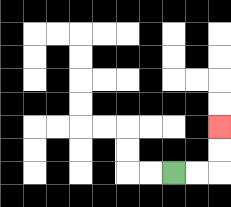{'start': '[7, 7]', 'end': '[9, 5]', 'path_directions': 'R,R,U,U', 'path_coordinates': '[[7, 7], [8, 7], [9, 7], [9, 6], [9, 5]]'}